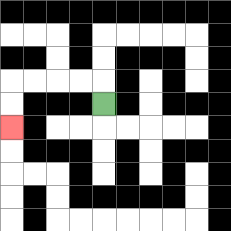{'start': '[4, 4]', 'end': '[0, 5]', 'path_directions': 'U,L,L,L,L,D,D', 'path_coordinates': '[[4, 4], [4, 3], [3, 3], [2, 3], [1, 3], [0, 3], [0, 4], [0, 5]]'}